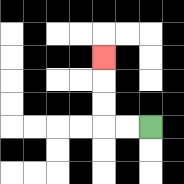{'start': '[6, 5]', 'end': '[4, 2]', 'path_directions': 'L,L,U,U,U', 'path_coordinates': '[[6, 5], [5, 5], [4, 5], [4, 4], [4, 3], [4, 2]]'}